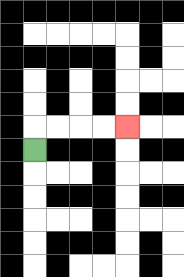{'start': '[1, 6]', 'end': '[5, 5]', 'path_directions': 'U,R,R,R,R', 'path_coordinates': '[[1, 6], [1, 5], [2, 5], [3, 5], [4, 5], [5, 5]]'}